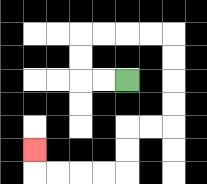{'start': '[5, 3]', 'end': '[1, 6]', 'path_directions': 'L,L,U,U,R,R,R,R,D,D,D,D,L,L,D,D,L,L,L,L,U', 'path_coordinates': '[[5, 3], [4, 3], [3, 3], [3, 2], [3, 1], [4, 1], [5, 1], [6, 1], [7, 1], [7, 2], [7, 3], [7, 4], [7, 5], [6, 5], [5, 5], [5, 6], [5, 7], [4, 7], [3, 7], [2, 7], [1, 7], [1, 6]]'}